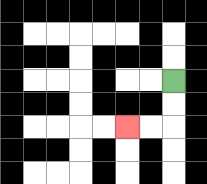{'start': '[7, 3]', 'end': '[5, 5]', 'path_directions': 'D,D,L,L', 'path_coordinates': '[[7, 3], [7, 4], [7, 5], [6, 5], [5, 5]]'}